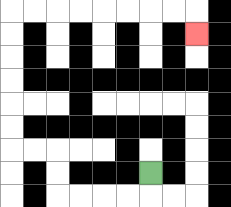{'start': '[6, 7]', 'end': '[8, 1]', 'path_directions': 'D,L,L,L,L,U,U,L,L,U,U,U,U,U,U,R,R,R,R,R,R,R,R,D', 'path_coordinates': '[[6, 7], [6, 8], [5, 8], [4, 8], [3, 8], [2, 8], [2, 7], [2, 6], [1, 6], [0, 6], [0, 5], [0, 4], [0, 3], [0, 2], [0, 1], [0, 0], [1, 0], [2, 0], [3, 0], [4, 0], [5, 0], [6, 0], [7, 0], [8, 0], [8, 1]]'}